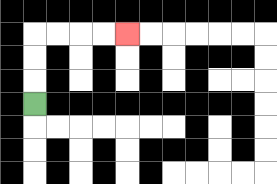{'start': '[1, 4]', 'end': '[5, 1]', 'path_directions': 'U,U,U,R,R,R,R', 'path_coordinates': '[[1, 4], [1, 3], [1, 2], [1, 1], [2, 1], [3, 1], [4, 1], [5, 1]]'}